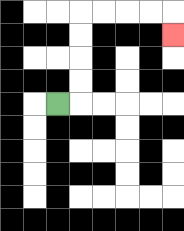{'start': '[2, 4]', 'end': '[7, 1]', 'path_directions': 'R,U,U,U,U,R,R,R,R,D', 'path_coordinates': '[[2, 4], [3, 4], [3, 3], [3, 2], [3, 1], [3, 0], [4, 0], [5, 0], [6, 0], [7, 0], [7, 1]]'}